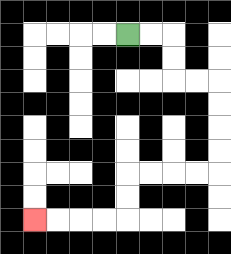{'start': '[5, 1]', 'end': '[1, 9]', 'path_directions': 'R,R,D,D,R,R,D,D,D,D,L,L,L,L,D,D,L,L,L,L', 'path_coordinates': '[[5, 1], [6, 1], [7, 1], [7, 2], [7, 3], [8, 3], [9, 3], [9, 4], [9, 5], [9, 6], [9, 7], [8, 7], [7, 7], [6, 7], [5, 7], [5, 8], [5, 9], [4, 9], [3, 9], [2, 9], [1, 9]]'}